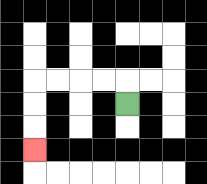{'start': '[5, 4]', 'end': '[1, 6]', 'path_directions': 'U,L,L,L,L,D,D,D', 'path_coordinates': '[[5, 4], [5, 3], [4, 3], [3, 3], [2, 3], [1, 3], [1, 4], [1, 5], [1, 6]]'}